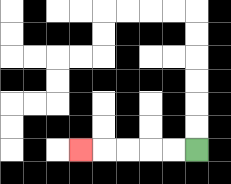{'start': '[8, 6]', 'end': '[3, 6]', 'path_directions': 'L,L,L,L,L', 'path_coordinates': '[[8, 6], [7, 6], [6, 6], [5, 6], [4, 6], [3, 6]]'}